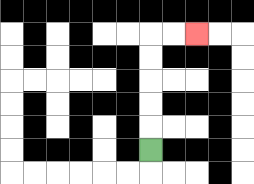{'start': '[6, 6]', 'end': '[8, 1]', 'path_directions': 'U,U,U,U,U,R,R', 'path_coordinates': '[[6, 6], [6, 5], [6, 4], [6, 3], [6, 2], [6, 1], [7, 1], [8, 1]]'}